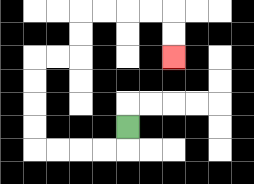{'start': '[5, 5]', 'end': '[7, 2]', 'path_directions': 'D,L,L,L,L,U,U,U,U,R,R,U,U,R,R,R,R,D,D', 'path_coordinates': '[[5, 5], [5, 6], [4, 6], [3, 6], [2, 6], [1, 6], [1, 5], [1, 4], [1, 3], [1, 2], [2, 2], [3, 2], [3, 1], [3, 0], [4, 0], [5, 0], [6, 0], [7, 0], [7, 1], [7, 2]]'}